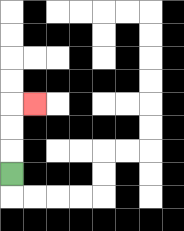{'start': '[0, 7]', 'end': '[1, 4]', 'path_directions': 'U,U,U,R', 'path_coordinates': '[[0, 7], [0, 6], [0, 5], [0, 4], [1, 4]]'}